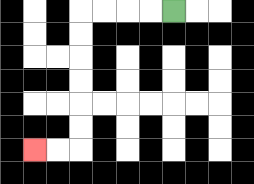{'start': '[7, 0]', 'end': '[1, 6]', 'path_directions': 'L,L,L,L,D,D,D,D,D,D,L,L', 'path_coordinates': '[[7, 0], [6, 0], [5, 0], [4, 0], [3, 0], [3, 1], [3, 2], [3, 3], [3, 4], [3, 5], [3, 6], [2, 6], [1, 6]]'}